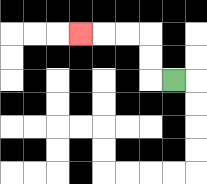{'start': '[7, 3]', 'end': '[3, 1]', 'path_directions': 'L,U,U,L,L,L', 'path_coordinates': '[[7, 3], [6, 3], [6, 2], [6, 1], [5, 1], [4, 1], [3, 1]]'}